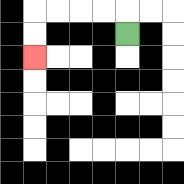{'start': '[5, 1]', 'end': '[1, 2]', 'path_directions': 'U,L,L,L,L,D,D', 'path_coordinates': '[[5, 1], [5, 0], [4, 0], [3, 0], [2, 0], [1, 0], [1, 1], [1, 2]]'}